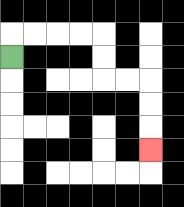{'start': '[0, 2]', 'end': '[6, 6]', 'path_directions': 'U,R,R,R,R,D,D,R,R,D,D,D', 'path_coordinates': '[[0, 2], [0, 1], [1, 1], [2, 1], [3, 1], [4, 1], [4, 2], [4, 3], [5, 3], [6, 3], [6, 4], [6, 5], [6, 6]]'}